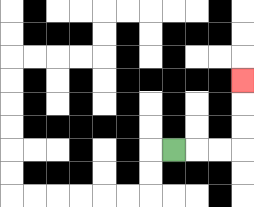{'start': '[7, 6]', 'end': '[10, 3]', 'path_directions': 'R,R,R,U,U,U', 'path_coordinates': '[[7, 6], [8, 6], [9, 6], [10, 6], [10, 5], [10, 4], [10, 3]]'}